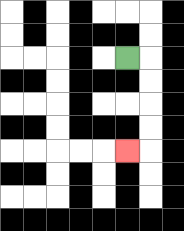{'start': '[5, 2]', 'end': '[5, 6]', 'path_directions': 'R,D,D,D,D,L', 'path_coordinates': '[[5, 2], [6, 2], [6, 3], [6, 4], [6, 5], [6, 6], [5, 6]]'}